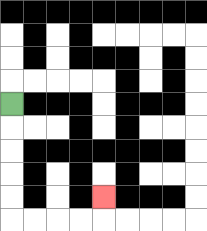{'start': '[0, 4]', 'end': '[4, 8]', 'path_directions': 'D,D,D,D,D,R,R,R,R,U', 'path_coordinates': '[[0, 4], [0, 5], [0, 6], [0, 7], [0, 8], [0, 9], [1, 9], [2, 9], [3, 9], [4, 9], [4, 8]]'}